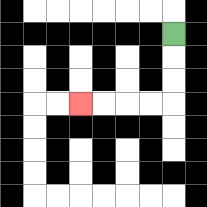{'start': '[7, 1]', 'end': '[3, 4]', 'path_directions': 'D,D,D,L,L,L,L', 'path_coordinates': '[[7, 1], [7, 2], [7, 3], [7, 4], [6, 4], [5, 4], [4, 4], [3, 4]]'}